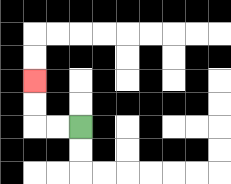{'start': '[3, 5]', 'end': '[1, 3]', 'path_directions': 'L,L,U,U', 'path_coordinates': '[[3, 5], [2, 5], [1, 5], [1, 4], [1, 3]]'}